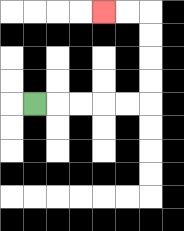{'start': '[1, 4]', 'end': '[4, 0]', 'path_directions': 'R,R,R,R,R,U,U,U,U,L,L', 'path_coordinates': '[[1, 4], [2, 4], [3, 4], [4, 4], [5, 4], [6, 4], [6, 3], [6, 2], [6, 1], [6, 0], [5, 0], [4, 0]]'}